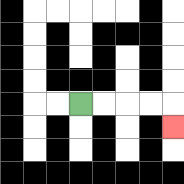{'start': '[3, 4]', 'end': '[7, 5]', 'path_directions': 'R,R,R,R,D', 'path_coordinates': '[[3, 4], [4, 4], [5, 4], [6, 4], [7, 4], [7, 5]]'}